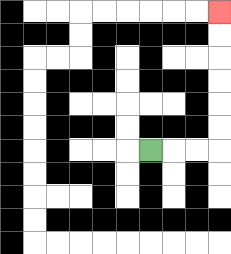{'start': '[6, 6]', 'end': '[9, 0]', 'path_directions': 'R,R,R,U,U,U,U,U,U', 'path_coordinates': '[[6, 6], [7, 6], [8, 6], [9, 6], [9, 5], [9, 4], [9, 3], [9, 2], [9, 1], [9, 0]]'}